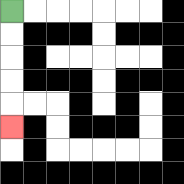{'start': '[0, 0]', 'end': '[0, 5]', 'path_directions': 'D,D,D,D,D', 'path_coordinates': '[[0, 0], [0, 1], [0, 2], [0, 3], [0, 4], [0, 5]]'}